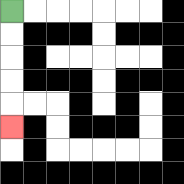{'start': '[0, 0]', 'end': '[0, 5]', 'path_directions': 'D,D,D,D,D', 'path_coordinates': '[[0, 0], [0, 1], [0, 2], [0, 3], [0, 4], [0, 5]]'}